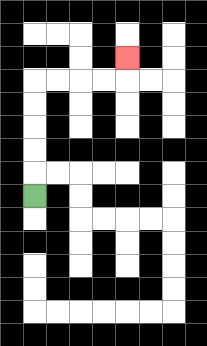{'start': '[1, 8]', 'end': '[5, 2]', 'path_directions': 'U,U,U,U,U,R,R,R,R,U', 'path_coordinates': '[[1, 8], [1, 7], [1, 6], [1, 5], [1, 4], [1, 3], [2, 3], [3, 3], [4, 3], [5, 3], [5, 2]]'}